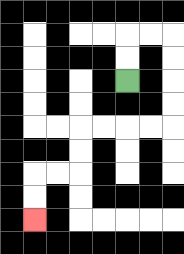{'start': '[5, 3]', 'end': '[1, 9]', 'path_directions': 'U,U,R,R,D,D,D,D,L,L,L,L,D,D,L,L,D,D', 'path_coordinates': '[[5, 3], [5, 2], [5, 1], [6, 1], [7, 1], [7, 2], [7, 3], [7, 4], [7, 5], [6, 5], [5, 5], [4, 5], [3, 5], [3, 6], [3, 7], [2, 7], [1, 7], [1, 8], [1, 9]]'}